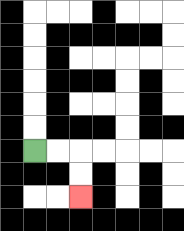{'start': '[1, 6]', 'end': '[3, 8]', 'path_directions': 'R,R,D,D', 'path_coordinates': '[[1, 6], [2, 6], [3, 6], [3, 7], [3, 8]]'}